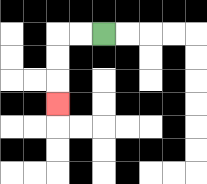{'start': '[4, 1]', 'end': '[2, 4]', 'path_directions': 'L,L,D,D,D', 'path_coordinates': '[[4, 1], [3, 1], [2, 1], [2, 2], [2, 3], [2, 4]]'}